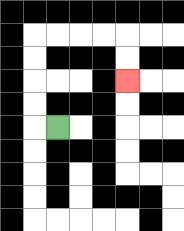{'start': '[2, 5]', 'end': '[5, 3]', 'path_directions': 'L,U,U,U,U,R,R,R,R,D,D', 'path_coordinates': '[[2, 5], [1, 5], [1, 4], [1, 3], [1, 2], [1, 1], [2, 1], [3, 1], [4, 1], [5, 1], [5, 2], [5, 3]]'}